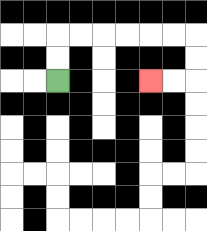{'start': '[2, 3]', 'end': '[6, 3]', 'path_directions': 'U,U,R,R,R,R,R,R,D,D,L,L', 'path_coordinates': '[[2, 3], [2, 2], [2, 1], [3, 1], [4, 1], [5, 1], [6, 1], [7, 1], [8, 1], [8, 2], [8, 3], [7, 3], [6, 3]]'}